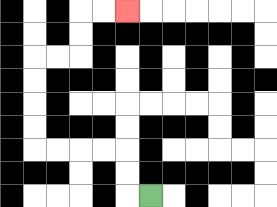{'start': '[6, 8]', 'end': '[5, 0]', 'path_directions': 'L,U,U,L,L,L,L,U,U,U,U,R,R,U,U,R,R', 'path_coordinates': '[[6, 8], [5, 8], [5, 7], [5, 6], [4, 6], [3, 6], [2, 6], [1, 6], [1, 5], [1, 4], [1, 3], [1, 2], [2, 2], [3, 2], [3, 1], [3, 0], [4, 0], [5, 0]]'}